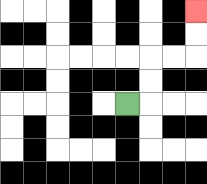{'start': '[5, 4]', 'end': '[8, 0]', 'path_directions': 'R,U,U,R,R,U,U', 'path_coordinates': '[[5, 4], [6, 4], [6, 3], [6, 2], [7, 2], [8, 2], [8, 1], [8, 0]]'}